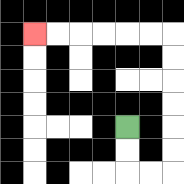{'start': '[5, 5]', 'end': '[1, 1]', 'path_directions': 'D,D,R,R,U,U,U,U,U,U,L,L,L,L,L,L', 'path_coordinates': '[[5, 5], [5, 6], [5, 7], [6, 7], [7, 7], [7, 6], [7, 5], [7, 4], [7, 3], [7, 2], [7, 1], [6, 1], [5, 1], [4, 1], [3, 1], [2, 1], [1, 1]]'}